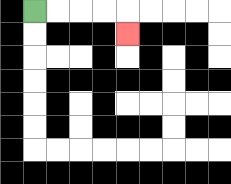{'start': '[1, 0]', 'end': '[5, 1]', 'path_directions': 'R,R,R,R,D', 'path_coordinates': '[[1, 0], [2, 0], [3, 0], [4, 0], [5, 0], [5, 1]]'}